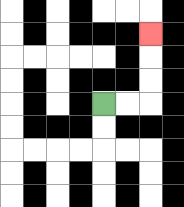{'start': '[4, 4]', 'end': '[6, 1]', 'path_directions': 'R,R,U,U,U', 'path_coordinates': '[[4, 4], [5, 4], [6, 4], [6, 3], [6, 2], [6, 1]]'}